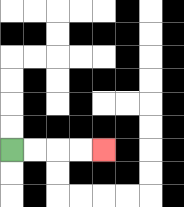{'start': '[0, 6]', 'end': '[4, 6]', 'path_directions': 'R,R,R,R', 'path_coordinates': '[[0, 6], [1, 6], [2, 6], [3, 6], [4, 6]]'}